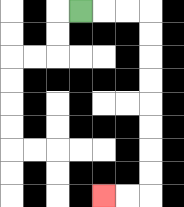{'start': '[3, 0]', 'end': '[4, 8]', 'path_directions': 'R,R,R,D,D,D,D,D,D,D,D,L,L', 'path_coordinates': '[[3, 0], [4, 0], [5, 0], [6, 0], [6, 1], [6, 2], [6, 3], [6, 4], [6, 5], [6, 6], [6, 7], [6, 8], [5, 8], [4, 8]]'}